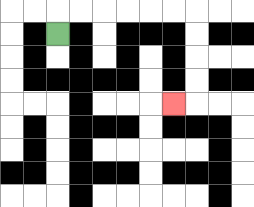{'start': '[2, 1]', 'end': '[7, 4]', 'path_directions': 'U,R,R,R,R,R,R,D,D,D,D,L', 'path_coordinates': '[[2, 1], [2, 0], [3, 0], [4, 0], [5, 0], [6, 0], [7, 0], [8, 0], [8, 1], [8, 2], [8, 3], [8, 4], [7, 4]]'}